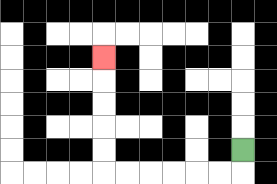{'start': '[10, 6]', 'end': '[4, 2]', 'path_directions': 'D,L,L,L,L,L,L,U,U,U,U,U', 'path_coordinates': '[[10, 6], [10, 7], [9, 7], [8, 7], [7, 7], [6, 7], [5, 7], [4, 7], [4, 6], [4, 5], [4, 4], [4, 3], [4, 2]]'}